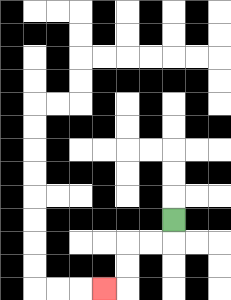{'start': '[7, 9]', 'end': '[4, 12]', 'path_directions': 'D,L,L,D,D,L', 'path_coordinates': '[[7, 9], [7, 10], [6, 10], [5, 10], [5, 11], [5, 12], [4, 12]]'}